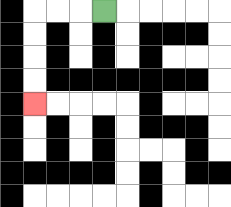{'start': '[4, 0]', 'end': '[1, 4]', 'path_directions': 'L,L,L,D,D,D,D', 'path_coordinates': '[[4, 0], [3, 0], [2, 0], [1, 0], [1, 1], [1, 2], [1, 3], [1, 4]]'}